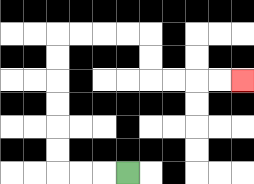{'start': '[5, 7]', 'end': '[10, 3]', 'path_directions': 'L,L,L,U,U,U,U,U,U,R,R,R,R,D,D,R,R,R,R', 'path_coordinates': '[[5, 7], [4, 7], [3, 7], [2, 7], [2, 6], [2, 5], [2, 4], [2, 3], [2, 2], [2, 1], [3, 1], [4, 1], [5, 1], [6, 1], [6, 2], [6, 3], [7, 3], [8, 3], [9, 3], [10, 3]]'}